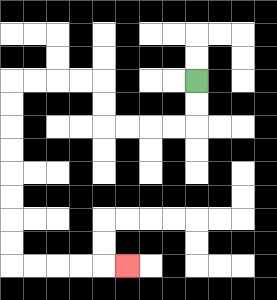{'start': '[8, 3]', 'end': '[5, 11]', 'path_directions': 'D,D,L,L,L,L,U,U,L,L,L,L,D,D,D,D,D,D,D,D,R,R,R,R,R', 'path_coordinates': '[[8, 3], [8, 4], [8, 5], [7, 5], [6, 5], [5, 5], [4, 5], [4, 4], [4, 3], [3, 3], [2, 3], [1, 3], [0, 3], [0, 4], [0, 5], [0, 6], [0, 7], [0, 8], [0, 9], [0, 10], [0, 11], [1, 11], [2, 11], [3, 11], [4, 11], [5, 11]]'}